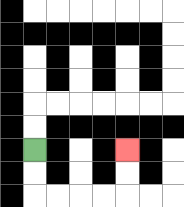{'start': '[1, 6]', 'end': '[5, 6]', 'path_directions': 'D,D,R,R,R,R,U,U', 'path_coordinates': '[[1, 6], [1, 7], [1, 8], [2, 8], [3, 8], [4, 8], [5, 8], [5, 7], [5, 6]]'}